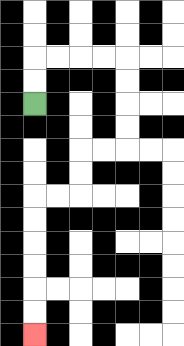{'start': '[1, 4]', 'end': '[1, 14]', 'path_directions': 'U,U,R,R,R,R,D,D,D,D,L,L,D,D,L,L,D,D,D,D,D,D', 'path_coordinates': '[[1, 4], [1, 3], [1, 2], [2, 2], [3, 2], [4, 2], [5, 2], [5, 3], [5, 4], [5, 5], [5, 6], [4, 6], [3, 6], [3, 7], [3, 8], [2, 8], [1, 8], [1, 9], [1, 10], [1, 11], [1, 12], [1, 13], [1, 14]]'}